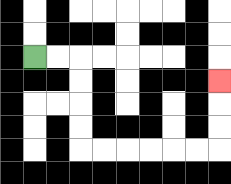{'start': '[1, 2]', 'end': '[9, 3]', 'path_directions': 'R,R,D,D,D,D,R,R,R,R,R,R,U,U,U', 'path_coordinates': '[[1, 2], [2, 2], [3, 2], [3, 3], [3, 4], [3, 5], [3, 6], [4, 6], [5, 6], [6, 6], [7, 6], [8, 6], [9, 6], [9, 5], [9, 4], [9, 3]]'}